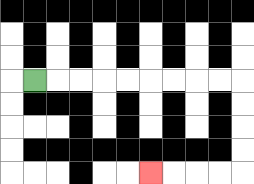{'start': '[1, 3]', 'end': '[6, 7]', 'path_directions': 'R,R,R,R,R,R,R,R,R,D,D,D,D,L,L,L,L', 'path_coordinates': '[[1, 3], [2, 3], [3, 3], [4, 3], [5, 3], [6, 3], [7, 3], [8, 3], [9, 3], [10, 3], [10, 4], [10, 5], [10, 6], [10, 7], [9, 7], [8, 7], [7, 7], [6, 7]]'}